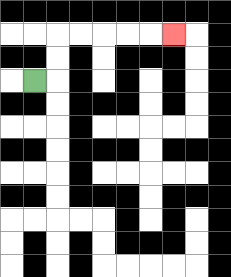{'start': '[1, 3]', 'end': '[7, 1]', 'path_directions': 'R,U,U,R,R,R,R,R', 'path_coordinates': '[[1, 3], [2, 3], [2, 2], [2, 1], [3, 1], [4, 1], [5, 1], [6, 1], [7, 1]]'}